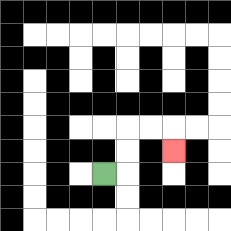{'start': '[4, 7]', 'end': '[7, 6]', 'path_directions': 'R,U,U,R,R,D', 'path_coordinates': '[[4, 7], [5, 7], [5, 6], [5, 5], [6, 5], [7, 5], [7, 6]]'}